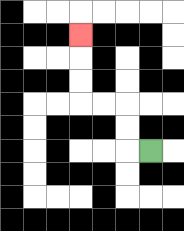{'start': '[6, 6]', 'end': '[3, 1]', 'path_directions': 'L,U,U,L,L,U,U,U', 'path_coordinates': '[[6, 6], [5, 6], [5, 5], [5, 4], [4, 4], [3, 4], [3, 3], [3, 2], [3, 1]]'}